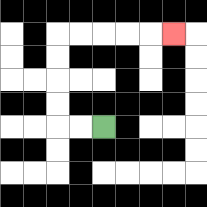{'start': '[4, 5]', 'end': '[7, 1]', 'path_directions': 'L,L,U,U,U,U,R,R,R,R,R', 'path_coordinates': '[[4, 5], [3, 5], [2, 5], [2, 4], [2, 3], [2, 2], [2, 1], [3, 1], [4, 1], [5, 1], [6, 1], [7, 1]]'}